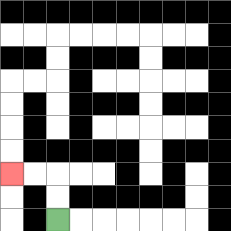{'start': '[2, 9]', 'end': '[0, 7]', 'path_directions': 'U,U,L,L', 'path_coordinates': '[[2, 9], [2, 8], [2, 7], [1, 7], [0, 7]]'}